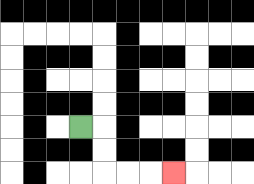{'start': '[3, 5]', 'end': '[7, 7]', 'path_directions': 'R,D,D,R,R,R', 'path_coordinates': '[[3, 5], [4, 5], [4, 6], [4, 7], [5, 7], [6, 7], [7, 7]]'}